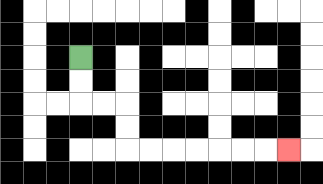{'start': '[3, 2]', 'end': '[12, 6]', 'path_directions': 'D,D,R,R,D,D,R,R,R,R,R,R,R', 'path_coordinates': '[[3, 2], [3, 3], [3, 4], [4, 4], [5, 4], [5, 5], [5, 6], [6, 6], [7, 6], [8, 6], [9, 6], [10, 6], [11, 6], [12, 6]]'}